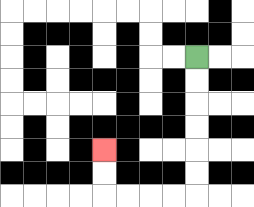{'start': '[8, 2]', 'end': '[4, 6]', 'path_directions': 'D,D,D,D,D,D,L,L,L,L,U,U', 'path_coordinates': '[[8, 2], [8, 3], [8, 4], [8, 5], [8, 6], [8, 7], [8, 8], [7, 8], [6, 8], [5, 8], [4, 8], [4, 7], [4, 6]]'}